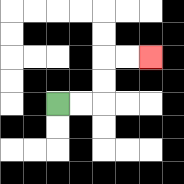{'start': '[2, 4]', 'end': '[6, 2]', 'path_directions': 'R,R,U,U,R,R', 'path_coordinates': '[[2, 4], [3, 4], [4, 4], [4, 3], [4, 2], [5, 2], [6, 2]]'}